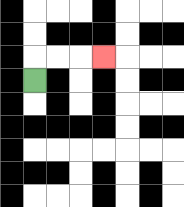{'start': '[1, 3]', 'end': '[4, 2]', 'path_directions': 'U,R,R,R', 'path_coordinates': '[[1, 3], [1, 2], [2, 2], [3, 2], [4, 2]]'}